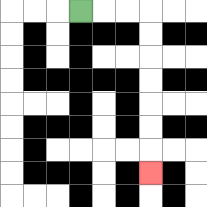{'start': '[3, 0]', 'end': '[6, 7]', 'path_directions': 'R,R,R,D,D,D,D,D,D,D', 'path_coordinates': '[[3, 0], [4, 0], [5, 0], [6, 0], [6, 1], [6, 2], [6, 3], [6, 4], [6, 5], [6, 6], [6, 7]]'}